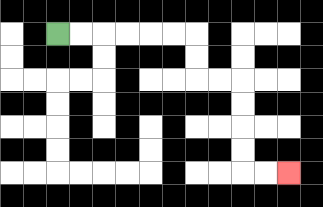{'start': '[2, 1]', 'end': '[12, 7]', 'path_directions': 'R,R,R,R,R,R,D,D,R,R,D,D,D,D,R,R', 'path_coordinates': '[[2, 1], [3, 1], [4, 1], [5, 1], [6, 1], [7, 1], [8, 1], [8, 2], [8, 3], [9, 3], [10, 3], [10, 4], [10, 5], [10, 6], [10, 7], [11, 7], [12, 7]]'}